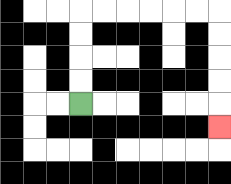{'start': '[3, 4]', 'end': '[9, 5]', 'path_directions': 'U,U,U,U,R,R,R,R,R,R,D,D,D,D,D', 'path_coordinates': '[[3, 4], [3, 3], [3, 2], [3, 1], [3, 0], [4, 0], [5, 0], [6, 0], [7, 0], [8, 0], [9, 0], [9, 1], [9, 2], [9, 3], [9, 4], [9, 5]]'}